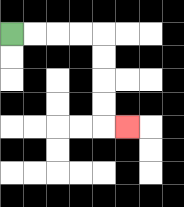{'start': '[0, 1]', 'end': '[5, 5]', 'path_directions': 'R,R,R,R,D,D,D,D,R', 'path_coordinates': '[[0, 1], [1, 1], [2, 1], [3, 1], [4, 1], [4, 2], [4, 3], [4, 4], [4, 5], [5, 5]]'}